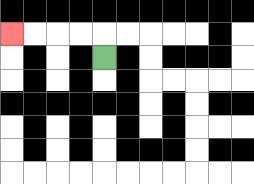{'start': '[4, 2]', 'end': '[0, 1]', 'path_directions': 'U,L,L,L,L', 'path_coordinates': '[[4, 2], [4, 1], [3, 1], [2, 1], [1, 1], [0, 1]]'}